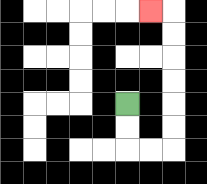{'start': '[5, 4]', 'end': '[6, 0]', 'path_directions': 'D,D,R,R,U,U,U,U,U,U,L', 'path_coordinates': '[[5, 4], [5, 5], [5, 6], [6, 6], [7, 6], [7, 5], [7, 4], [7, 3], [7, 2], [7, 1], [7, 0], [6, 0]]'}